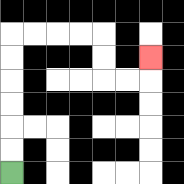{'start': '[0, 7]', 'end': '[6, 2]', 'path_directions': 'U,U,U,U,U,U,R,R,R,R,D,D,R,R,U', 'path_coordinates': '[[0, 7], [0, 6], [0, 5], [0, 4], [0, 3], [0, 2], [0, 1], [1, 1], [2, 1], [3, 1], [4, 1], [4, 2], [4, 3], [5, 3], [6, 3], [6, 2]]'}